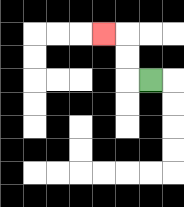{'start': '[6, 3]', 'end': '[4, 1]', 'path_directions': 'L,U,U,L', 'path_coordinates': '[[6, 3], [5, 3], [5, 2], [5, 1], [4, 1]]'}